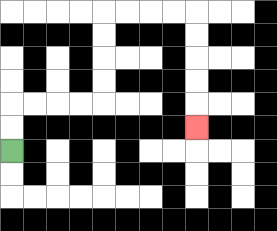{'start': '[0, 6]', 'end': '[8, 5]', 'path_directions': 'U,U,R,R,R,R,U,U,U,U,R,R,R,R,D,D,D,D,D', 'path_coordinates': '[[0, 6], [0, 5], [0, 4], [1, 4], [2, 4], [3, 4], [4, 4], [4, 3], [4, 2], [4, 1], [4, 0], [5, 0], [6, 0], [7, 0], [8, 0], [8, 1], [8, 2], [8, 3], [8, 4], [8, 5]]'}